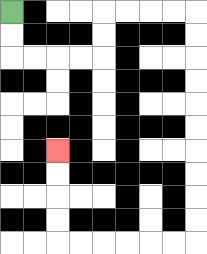{'start': '[0, 0]', 'end': '[2, 6]', 'path_directions': 'D,D,R,R,R,R,U,U,R,R,R,R,D,D,D,D,D,D,D,D,D,D,L,L,L,L,L,L,U,U,U,U', 'path_coordinates': '[[0, 0], [0, 1], [0, 2], [1, 2], [2, 2], [3, 2], [4, 2], [4, 1], [4, 0], [5, 0], [6, 0], [7, 0], [8, 0], [8, 1], [8, 2], [8, 3], [8, 4], [8, 5], [8, 6], [8, 7], [8, 8], [8, 9], [8, 10], [7, 10], [6, 10], [5, 10], [4, 10], [3, 10], [2, 10], [2, 9], [2, 8], [2, 7], [2, 6]]'}